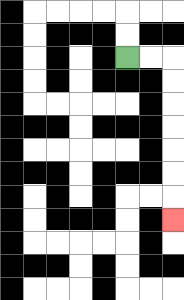{'start': '[5, 2]', 'end': '[7, 9]', 'path_directions': 'R,R,D,D,D,D,D,D,D', 'path_coordinates': '[[5, 2], [6, 2], [7, 2], [7, 3], [7, 4], [7, 5], [7, 6], [7, 7], [7, 8], [7, 9]]'}